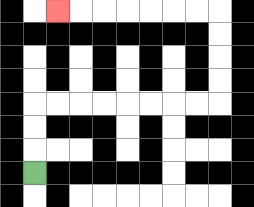{'start': '[1, 7]', 'end': '[2, 0]', 'path_directions': 'U,U,U,R,R,R,R,R,R,R,R,U,U,U,U,L,L,L,L,L,L,L', 'path_coordinates': '[[1, 7], [1, 6], [1, 5], [1, 4], [2, 4], [3, 4], [4, 4], [5, 4], [6, 4], [7, 4], [8, 4], [9, 4], [9, 3], [9, 2], [9, 1], [9, 0], [8, 0], [7, 0], [6, 0], [5, 0], [4, 0], [3, 0], [2, 0]]'}